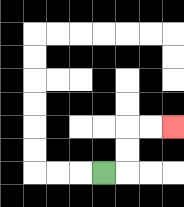{'start': '[4, 7]', 'end': '[7, 5]', 'path_directions': 'R,U,U,R,R', 'path_coordinates': '[[4, 7], [5, 7], [5, 6], [5, 5], [6, 5], [7, 5]]'}